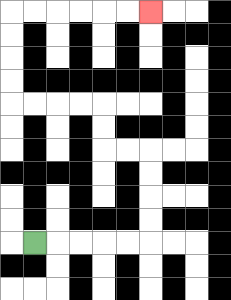{'start': '[1, 10]', 'end': '[6, 0]', 'path_directions': 'R,R,R,R,R,U,U,U,U,L,L,U,U,L,L,L,L,U,U,U,U,R,R,R,R,R,R', 'path_coordinates': '[[1, 10], [2, 10], [3, 10], [4, 10], [5, 10], [6, 10], [6, 9], [6, 8], [6, 7], [6, 6], [5, 6], [4, 6], [4, 5], [4, 4], [3, 4], [2, 4], [1, 4], [0, 4], [0, 3], [0, 2], [0, 1], [0, 0], [1, 0], [2, 0], [3, 0], [4, 0], [5, 0], [6, 0]]'}